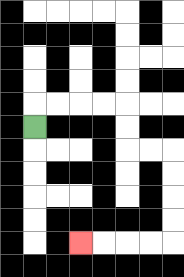{'start': '[1, 5]', 'end': '[3, 10]', 'path_directions': 'U,R,R,R,R,D,D,R,R,D,D,D,D,L,L,L,L', 'path_coordinates': '[[1, 5], [1, 4], [2, 4], [3, 4], [4, 4], [5, 4], [5, 5], [5, 6], [6, 6], [7, 6], [7, 7], [7, 8], [7, 9], [7, 10], [6, 10], [5, 10], [4, 10], [3, 10]]'}